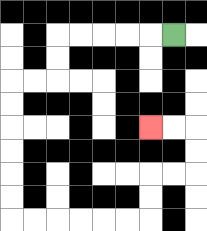{'start': '[7, 1]', 'end': '[6, 5]', 'path_directions': 'L,L,L,L,L,D,D,L,L,D,D,D,D,D,D,R,R,R,R,R,R,U,U,R,R,U,U,L,L', 'path_coordinates': '[[7, 1], [6, 1], [5, 1], [4, 1], [3, 1], [2, 1], [2, 2], [2, 3], [1, 3], [0, 3], [0, 4], [0, 5], [0, 6], [0, 7], [0, 8], [0, 9], [1, 9], [2, 9], [3, 9], [4, 9], [5, 9], [6, 9], [6, 8], [6, 7], [7, 7], [8, 7], [8, 6], [8, 5], [7, 5], [6, 5]]'}